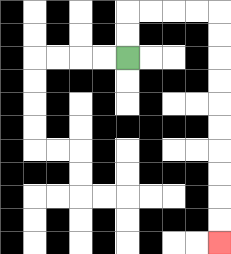{'start': '[5, 2]', 'end': '[9, 10]', 'path_directions': 'U,U,R,R,R,R,D,D,D,D,D,D,D,D,D,D', 'path_coordinates': '[[5, 2], [5, 1], [5, 0], [6, 0], [7, 0], [8, 0], [9, 0], [9, 1], [9, 2], [9, 3], [9, 4], [9, 5], [9, 6], [9, 7], [9, 8], [9, 9], [9, 10]]'}